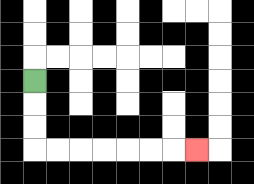{'start': '[1, 3]', 'end': '[8, 6]', 'path_directions': 'D,D,D,R,R,R,R,R,R,R', 'path_coordinates': '[[1, 3], [1, 4], [1, 5], [1, 6], [2, 6], [3, 6], [4, 6], [5, 6], [6, 6], [7, 6], [8, 6]]'}